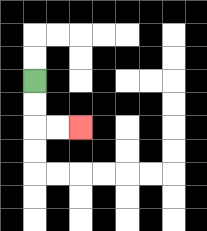{'start': '[1, 3]', 'end': '[3, 5]', 'path_directions': 'D,D,R,R', 'path_coordinates': '[[1, 3], [1, 4], [1, 5], [2, 5], [3, 5]]'}